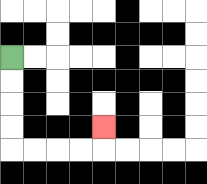{'start': '[0, 2]', 'end': '[4, 5]', 'path_directions': 'D,D,D,D,R,R,R,R,U', 'path_coordinates': '[[0, 2], [0, 3], [0, 4], [0, 5], [0, 6], [1, 6], [2, 6], [3, 6], [4, 6], [4, 5]]'}